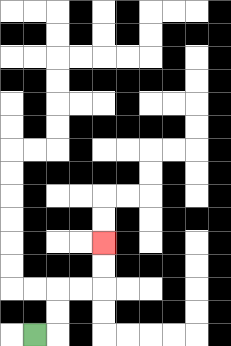{'start': '[1, 14]', 'end': '[4, 10]', 'path_directions': 'R,U,U,R,R,U,U', 'path_coordinates': '[[1, 14], [2, 14], [2, 13], [2, 12], [3, 12], [4, 12], [4, 11], [4, 10]]'}